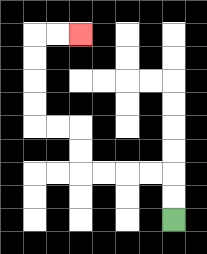{'start': '[7, 9]', 'end': '[3, 1]', 'path_directions': 'U,U,L,L,L,L,U,U,L,L,U,U,U,U,R,R', 'path_coordinates': '[[7, 9], [7, 8], [7, 7], [6, 7], [5, 7], [4, 7], [3, 7], [3, 6], [3, 5], [2, 5], [1, 5], [1, 4], [1, 3], [1, 2], [1, 1], [2, 1], [3, 1]]'}